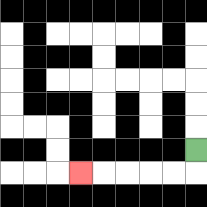{'start': '[8, 6]', 'end': '[3, 7]', 'path_directions': 'D,L,L,L,L,L', 'path_coordinates': '[[8, 6], [8, 7], [7, 7], [6, 7], [5, 7], [4, 7], [3, 7]]'}